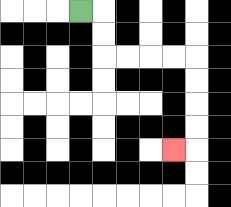{'start': '[3, 0]', 'end': '[7, 6]', 'path_directions': 'R,D,D,R,R,R,R,D,D,D,D,L', 'path_coordinates': '[[3, 0], [4, 0], [4, 1], [4, 2], [5, 2], [6, 2], [7, 2], [8, 2], [8, 3], [8, 4], [8, 5], [8, 6], [7, 6]]'}